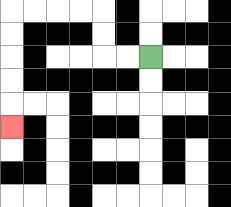{'start': '[6, 2]', 'end': '[0, 5]', 'path_directions': 'L,L,U,U,L,L,L,L,D,D,D,D,D', 'path_coordinates': '[[6, 2], [5, 2], [4, 2], [4, 1], [4, 0], [3, 0], [2, 0], [1, 0], [0, 0], [0, 1], [0, 2], [0, 3], [0, 4], [0, 5]]'}